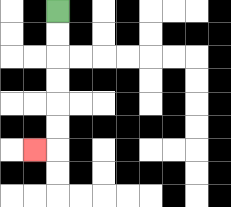{'start': '[2, 0]', 'end': '[1, 6]', 'path_directions': 'D,D,D,D,D,D,L', 'path_coordinates': '[[2, 0], [2, 1], [2, 2], [2, 3], [2, 4], [2, 5], [2, 6], [1, 6]]'}